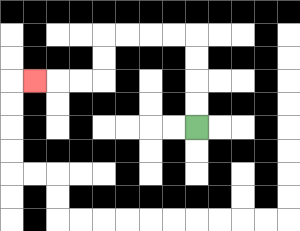{'start': '[8, 5]', 'end': '[1, 3]', 'path_directions': 'U,U,U,U,L,L,L,L,D,D,L,L,L', 'path_coordinates': '[[8, 5], [8, 4], [8, 3], [8, 2], [8, 1], [7, 1], [6, 1], [5, 1], [4, 1], [4, 2], [4, 3], [3, 3], [2, 3], [1, 3]]'}